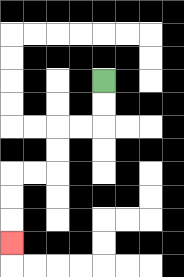{'start': '[4, 3]', 'end': '[0, 10]', 'path_directions': 'D,D,L,L,D,D,L,L,D,D,D', 'path_coordinates': '[[4, 3], [4, 4], [4, 5], [3, 5], [2, 5], [2, 6], [2, 7], [1, 7], [0, 7], [0, 8], [0, 9], [0, 10]]'}